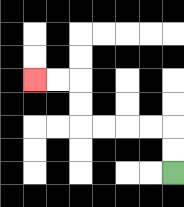{'start': '[7, 7]', 'end': '[1, 3]', 'path_directions': 'U,U,L,L,L,L,U,U,L,L', 'path_coordinates': '[[7, 7], [7, 6], [7, 5], [6, 5], [5, 5], [4, 5], [3, 5], [3, 4], [3, 3], [2, 3], [1, 3]]'}